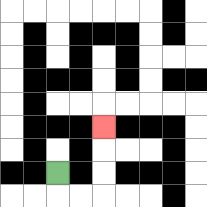{'start': '[2, 7]', 'end': '[4, 5]', 'path_directions': 'D,R,R,U,U,U', 'path_coordinates': '[[2, 7], [2, 8], [3, 8], [4, 8], [4, 7], [4, 6], [4, 5]]'}